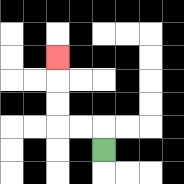{'start': '[4, 6]', 'end': '[2, 2]', 'path_directions': 'U,L,L,U,U,U', 'path_coordinates': '[[4, 6], [4, 5], [3, 5], [2, 5], [2, 4], [2, 3], [2, 2]]'}